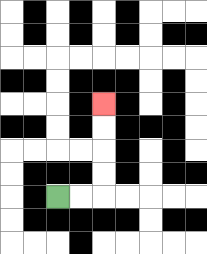{'start': '[2, 8]', 'end': '[4, 4]', 'path_directions': 'R,R,U,U,U,U', 'path_coordinates': '[[2, 8], [3, 8], [4, 8], [4, 7], [4, 6], [4, 5], [4, 4]]'}